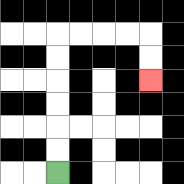{'start': '[2, 7]', 'end': '[6, 3]', 'path_directions': 'U,U,U,U,U,U,R,R,R,R,D,D', 'path_coordinates': '[[2, 7], [2, 6], [2, 5], [2, 4], [2, 3], [2, 2], [2, 1], [3, 1], [4, 1], [5, 1], [6, 1], [6, 2], [6, 3]]'}